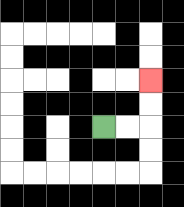{'start': '[4, 5]', 'end': '[6, 3]', 'path_directions': 'R,R,U,U', 'path_coordinates': '[[4, 5], [5, 5], [6, 5], [6, 4], [6, 3]]'}